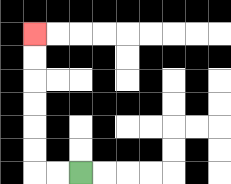{'start': '[3, 7]', 'end': '[1, 1]', 'path_directions': 'L,L,U,U,U,U,U,U', 'path_coordinates': '[[3, 7], [2, 7], [1, 7], [1, 6], [1, 5], [1, 4], [1, 3], [1, 2], [1, 1]]'}